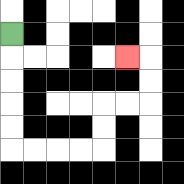{'start': '[0, 1]', 'end': '[5, 2]', 'path_directions': 'D,D,D,D,D,R,R,R,R,U,U,R,R,U,U,L', 'path_coordinates': '[[0, 1], [0, 2], [0, 3], [0, 4], [0, 5], [0, 6], [1, 6], [2, 6], [3, 6], [4, 6], [4, 5], [4, 4], [5, 4], [6, 4], [6, 3], [6, 2], [5, 2]]'}